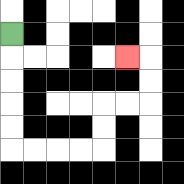{'start': '[0, 1]', 'end': '[5, 2]', 'path_directions': 'D,D,D,D,D,R,R,R,R,U,U,R,R,U,U,L', 'path_coordinates': '[[0, 1], [0, 2], [0, 3], [0, 4], [0, 5], [0, 6], [1, 6], [2, 6], [3, 6], [4, 6], [4, 5], [4, 4], [5, 4], [6, 4], [6, 3], [6, 2], [5, 2]]'}